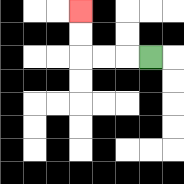{'start': '[6, 2]', 'end': '[3, 0]', 'path_directions': 'L,L,L,U,U', 'path_coordinates': '[[6, 2], [5, 2], [4, 2], [3, 2], [3, 1], [3, 0]]'}